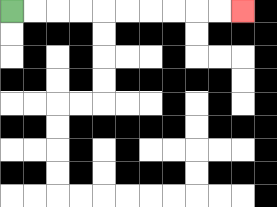{'start': '[0, 0]', 'end': '[10, 0]', 'path_directions': 'R,R,R,R,R,R,R,R,R,R', 'path_coordinates': '[[0, 0], [1, 0], [2, 0], [3, 0], [4, 0], [5, 0], [6, 0], [7, 0], [8, 0], [9, 0], [10, 0]]'}